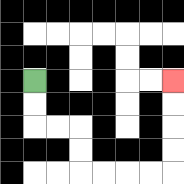{'start': '[1, 3]', 'end': '[7, 3]', 'path_directions': 'D,D,R,R,D,D,R,R,R,R,U,U,U,U', 'path_coordinates': '[[1, 3], [1, 4], [1, 5], [2, 5], [3, 5], [3, 6], [3, 7], [4, 7], [5, 7], [6, 7], [7, 7], [7, 6], [7, 5], [7, 4], [7, 3]]'}